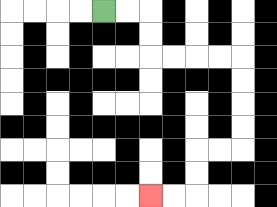{'start': '[4, 0]', 'end': '[6, 8]', 'path_directions': 'R,R,D,D,R,R,R,R,D,D,D,D,L,L,D,D,L,L', 'path_coordinates': '[[4, 0], [5, 0], [6, 0], [6, 1], [6, 2], [7, 2], [8, 2], [9, 2], [10, 2], [10, 3], [10, 4], [10, 5], [10, 6], [9, 6], [8, 6], [8, 7], [8, 8], [7, 8], [6, 8]]'}